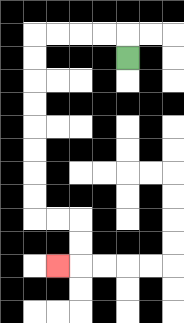{'start': '[5, 2]', 'end': '[2, 11]', 'path_directions': 'U,L,L,L,L,D,D,D,D,D,D,D,D,R,R,D,D,L', 'path_coordinates': '[[5, 2], [5, 1], [4, 1], [3, 1], [2, 1], [1, 1], [1, 2], [1, 3], [1, 4], [1, 5], [1, 6], [1, 7], [1, 8], [1, 9], [2, 9], [3, 9], [3, 10], [3, 11], [2, 11]]'}